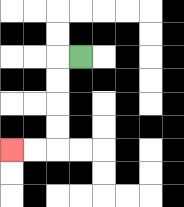{'start': '[3, 2]', 'end': '[0, 6]', 'path_directions': 'L,D,D,D,D,L,L', 'path_coordinates': '[[3, 2], [2, 2], [2, 3], [2, 4], [2, 5], [2, 6], [1, 6], [0, 6]]'}